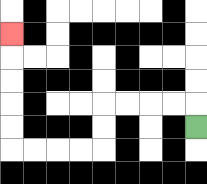{'start': '[8, 5]', 'end': '[0, 1]', 'path_directions': 'U,L,L,L,L,D,D,L,L,L,L,U,U,U,U,U', 'path_coordinates': '[[8, 5], [8, 4], [7, 4], [6, 4], [5, 4], [4, 4], [4, 5], [4, 6], [3, 6], [2, 6], [1, 6], [0, 6], [0, 5], [0, 4], [0, 3], [0, 2], [0, 1]]'}